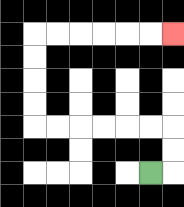{'start': '[6, 7]', 'end': '[7, 1]', 'path_directions': 'R,U,U,L,L,L,L,L,L,U,U,U,U,R,R,R,R,R,R', 'path_coordinates': '[[6, 7], [7, 7], [7, 6], [7, 5], [6, 5], [5, 5], [4, 5], [3, 5], [2, 5], [1, 5], [1, 4], [1, 3], [1, 2], [1, 1], [2, 1], [3, 1], [4, 1], [5, 1], [6, 1], [7, 1]]'}